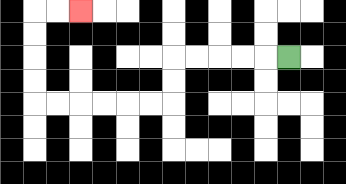{'start': '[12, 2]', 'end': '[3, 0]', 'path_directions': 'L,L,L,L,L,D,D,L,L,L,L,L,L,U,U,U,U,R,R', 'path_coordinates': '[[12, 2], [11, 2], [10, 2], [9, 2], [8, 2], [7, 2], [7, 3], [7, 4], [6, 4], [5, 4], [4, 4], [3, 4], [2, 4], [1, 4], [1, 3], [1, 2], [1, 1], [1, 0], [2, 0], [3, 0]]'}